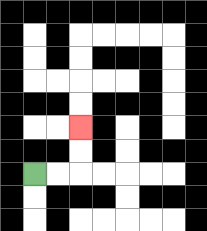{'start': '[1, 7]', 'end': '[3, 5]', 'path_directions': 'R,R,U,U', 'path_coordinates': '[[1, 7], [2, 7], [3, 7], [3, 6], [3, 5]]'}